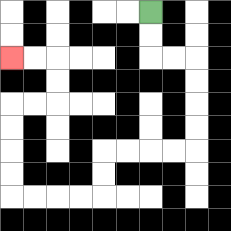{'start': '[6, 0]', 'end': '[0, 2]', 'path_directions': 'D,D,R,R,D,D,D,D,L,L,L,L,D,D,L,L,L,L,U,U,U,U,R,R,U,U,L,L', 'path_coordinates': '[[6, 0], [6, 1], [6, 2], [7, 2], [8, 2], [8, 3], [8, 4], [8, 5], [8, 6], [7, 6], [6, 6], [5, 6], [4, 6], [4, 7], [4, 8], [3, 8], [2, 8], [1, 8], [0, 8], [0, 7], [0, 6], [0, 5], [0, 4], [1, 4], [2, 4], [2, 3], [2, 2], [1, 2], [0, 2]]'}